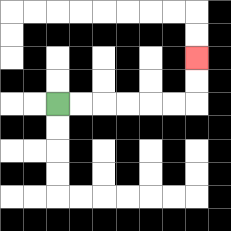{'start': '[2, 4]', 'end': '[8, 2]', 'path_directions': 'R,R,R,R,R,R,U,U', 'path_coordinates': '[[2, 4], [3, 4], [4, 4], [5, 4], [6, 4], [7, 4], [8, 4], [8, 3], [8, 2]]'}